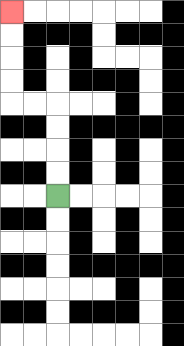{'start': '[2, 8]', 'end': '[0, 0]', 'path_directions': 'U,U,U,U,L,L,U,U,U,U', 'path_coordinates': '[[2, 8], [2, 7], [2, 6], [2, 5], [2, 4], [1, 4], [0, 4], [0, 3], [0, 2], [0, 1], [0, 0]]'}